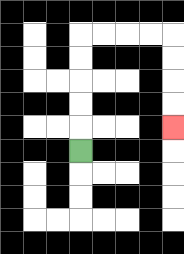{'start': '[3, 6]', 'end': '[7, 5]', 'path_directions': 'U,U,U,U,U,R,R,R,R,D,D,D,D', 'path_coordinates': '[[3, 6], [3, 5], [3, 4], [3, 3], [3, 2], [3, 1], [4, 1], [5, 1], [6, 1], [7, 1], [7, 2], [7, 3], [7, 4], [7, 5]]'}